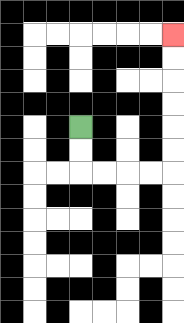{'start': '[3, 5]', 'end': '[7, 1]', 'path_directions': 'D,D,R,R,R,R,U,U,U,U,U,U', 'path_coordinates': '[[3, 5], [3, 6], [3, 7], [4, 7], [5, 7], [6, 7], [7, 7], [7, 6], [7, 5], [7, 4], [7, 3], [7, 2], [7, 1]]'}